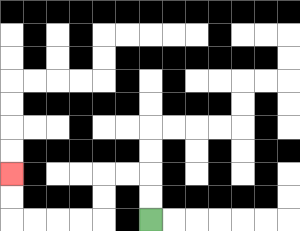{'start': '[6, 9]', 'end': '[0, 7]', 'path_directions': 'U,U,L,L,D,D,L,L,L,L,U,U', 'path_coordinates': '[[6, 9], [6, 8], [6, 7], [5, 7], [4, 7], [4, 8], [4, 9], [3, 9], [2, 9], [1, 9], [0, 9], [0, 8], [0, 7]]'}